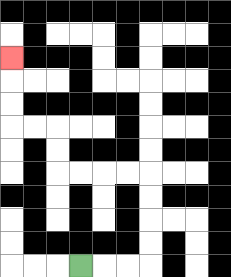{'start': '[3, 11]', 'end': '[0, 2]', 'path_directions': 'R,R,R,U,U,U,U,L,L,L,L,U,U,L,L,U,U,U', 'path_coordinates': '[[3, 11], [4, 11], [5, 11], [6, 11], [6, 10], [6, 9], [6, 8], [6, 7], [5, 7], [4, 7], [3, 7], [2, 7], [2, 6], [2, 5], [1, 5], [0, 5], [0, 4], [0, 3], [0, 2]]'}